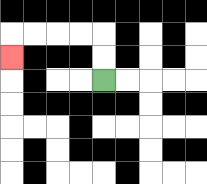{'start': '[4, 3]', 'end': '[0, 2]', 'path_directions': 'U,U,L,L,L,L,D', 'path_coordinates': '[[4, 3], [4, 2], [4, 1], [3, 1], [2, 1], [1, 1], [0, 1], [0, 2]]'}